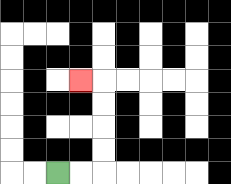{'start': '[2, 7]', 'end': '[3, 3]', 'path_directions': 'R,R,U,U,U,U,L', 'path_coordinates': '[[2, 7], [3, 7], [4, 7], [4, 6], [4, 5], [4, 4], [4, 3], [3, 3]]'}